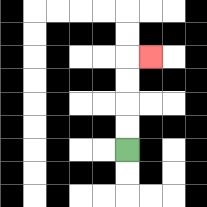{'start': '[5, 6]', 'end': '[6, 2]', 'path_directions': 'U,U,U,U,R', 'path_coordinates': '[[5, 6], [5, 5], [5, 4], [5, 3], [5, 2], [6, 2]]'}